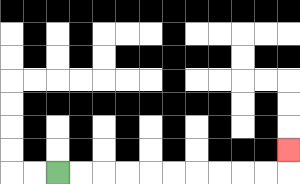{'start': '[2, 7]', 'end': '[12, 6]', 'path_directions': 'R,R,R,R,R,R,R,R,R,R,U', 'path_coordinates': '[[2, 7], [3, 7], [4, 7], [5, 7], [6, 7], [7, 7], [8, 7], [9, 7], [10, 7], [11, 7], [12, 7], [12, 6]]'}